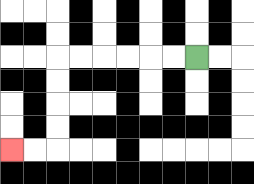{'start': '[8, 2]', 'end': '[0, 6]', 'path_directions': 'L,L,L,L,L,L,D,D,D,D,L,L', 'path_coordinates': '[[8, 2], [7, 2], [6, 2], [5, 2], [4, 2], [3, 2], [2, 2], [2, 3], [2, 4], [2, 5], [2, 6], [1, 6], [0, 6]]'}